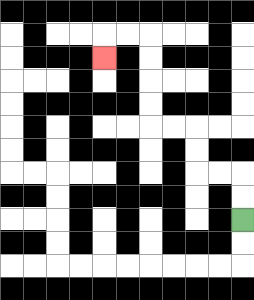{'start': '[10, 9]', 'end': '[4, 2]', 'path_directions': 'U,U,L,L,U,U,L,L,U,U,U,U,L,L,D', 'path_coordinates': '[[10, 9], [10, 8], [10, 7], [9, 7], [8, 7], [8, 6], [8, 5], [7, 5], [6, 5], [6, 4], [6, 3], [6, 2], [6, 1], [5, 1], [4, 1], [4, 2]]'}